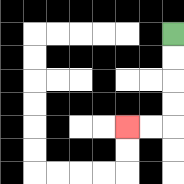{'start': '[7, 1]', 'end': '[5, 5]', 'path_directions': 'D,D,D,D,L,L', 'path_coordinates': '[[7, 1], [7, 2], [7, 3], [7, 4], [7, 5], [6, 5], [5, 5]]'}